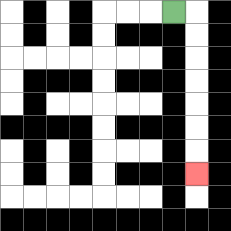{'start': '[7, 0]', 'end': '[8, 7]', 'path_directions': 'R,D,D,D,D,D,D,D', 'path_coordinates': '[[7, 0], [8, 0], [8, 1], [8, 2], [8, 3], [8, 4], [8, 5], [8, 6], [8, 7]]'}